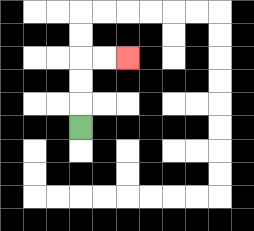{'start': '[3, 5]', 'end': '[5, 2]', 'path_directions': 'U,U,U,R,R', 'path_coordinates': '[[3, 5], [3, 4], [3, 3], [3, 2], [4, 2], [5, 2]]'}